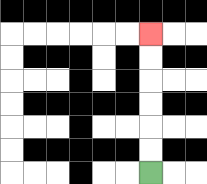{'start': '[6, 7]', 'end': '[6, 1]', 'path_directions': 'U,U,U,U,U,U', 'path_coordinates': '[[6, 7], [6, 6], [6, 5], [6, 4], [6, 3], [6, 2], [6, 1]]'}